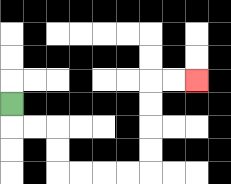{'start': '[0, 4]', 'end': '[8, 3]', 'path_directions': 'D,R,R,D,D,R,R,R,R,U,U,U,U,R,R', 'path_coordinates': '[[0, 4], [0, 5], [1, 5], [2, 5], [2, 6], [2, 7], [3, 7], [4, 7], [5, 7], [6, 7], [6, 6], [6, 5], [6, 4], [6, 3], [7, 3], [8, 3]]'}